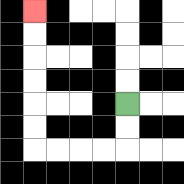{'start': '[5, 4]', 'end': '[1, 0]', 'path_directions': 'D,D,L,L,L,L,U,U,U,U,U,U', 'path_coordinates': '[[5, 4], [5, 5], [5, 6], [4, 6], [3, 6], [2, 6], [1, 6], [1, 5], [1, 4], [1, 3], [1, 2], [1, 1], [1, 0]]'}